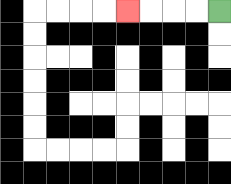{'start': '[9, 0]', 'end': '[5, 0]', 'path_directions': 'L,L,L,L', 'path_coordinates': '[[9, 0], [8, 0], [7, 0], [6, 0], [5, 0]]'}